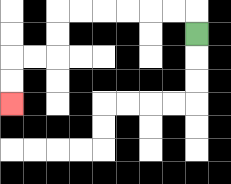{'start': '[8, 1]', 'end': '[0, 4]', 'path_directions': 'U,L,L,L,L,L,L,D,D,L,L,D,D', 'path_coordinates': '[[8, 1], [8, 0], [7, 0], [6, 0], [5, 0], [4, 0], [3, 0], [2, 0], [2, 1], [2, 2], [1, 2], [0, 2], [0, 3], [0, 4]]'}